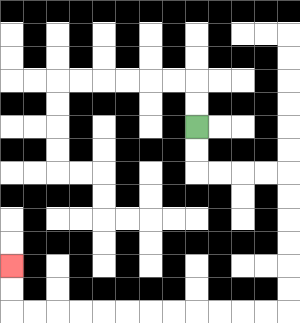{'start': '[8, 5]', 'end': '[0, 11]', 'path_directions': 'D,D,R,R,R,R,D,D,D,D,D,D,L,L,L,L,L,L,L,L,L,L,L,L,U,U', 'path_coordinates': '[[8, 5], [8, 6], [8, 7], [9, 7], [10, 7], [11, 7], [12, 7], [12, 8], [12, 9], [12, 10], [12, 11], [12, 12], [12, 13], [11, 13], [10, 13], [9, 13], [8, 13], [7, 13], [6, 13], [5, 13], [4, 13], [3, 13], [2, 13], [1, 13], [0, 13], [0, 12], [0, 11]]'}